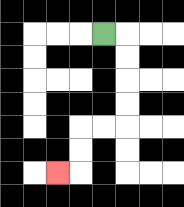{'start': '[4, 1]', 'end': '[2, 7]', 'path_directions': 'R,D,D,D,D,L,L,D,D,L', 'path_coordinates': '[[4, 1], [5, 1], [5, 2], [5, 3], [5, 4], [5, 5], [4, 5], [3, 5], [3, 6], [3, 7], [2, 7]]'}